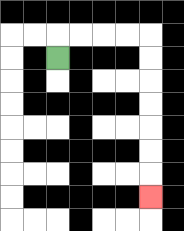{'start': '[2, 2]', 'end': '[6, 8]', 'path_directions': 'U,R,R,R,R,D,D,D,D,D,D,D', 'path_coordinates': '[[2, 2], [2, 1], [3, 1], [4, 1], [5, 1], [6, 1], [6, 2], [6, 3], [6, 4], [6, 5], [6, 6], [6, 7], [6, 8]]'}